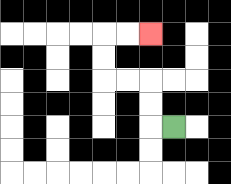{'start': '[7, 5]', 'end': '[6, 1]', 'path_directions': 'L,U,U,L,L,U,U,R,R', 'path_coordinates': '[[7, 5], [6, 5], [6, 4], [6, 3], [5, 3], [4, 3], [4, 2], [4, 1], [5, 1], [6, 1]]'}